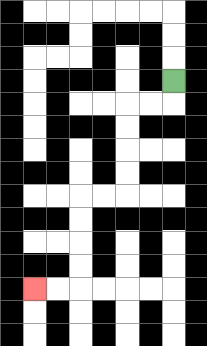{'start': '[7, 3]', 'end': '[1, 12]', 'path_directions': 'D,L,L,D,D,D,D,L,L,D,D,D,D,L,L', 'path_coordinates': '[[7, 3], [7, 4], [6, 4], [5, 4], [5, 5], [5, 6], [5, 7], [5, 8], [4, 8], [3, 8], [3, 9], [3, 10], [3, 11], [3, 12], [2, 12], [1, 12]]'}